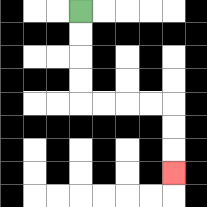{'start': '[3, 0]', 'end': '[7, 7]', 'path_directions': 'D,D,D,D,R,R,R,R,D,D,D', 'path_coordinates': '[[3, 0], [3, 1], [3, 2], [3, 3], [3, 4], [4, 4], [5, 4], [6, 4], [7, 4], [7, 5], [7, 6], [7, 7]]'}